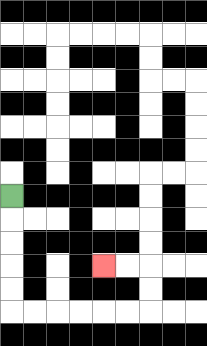{'start': '[0, 8]', 'end': '[4, 11]', 'path_directions': 'D,D,D,D,D,R,R,R,R,R,R,U,U,L,L', 'path_coordinates': '[[0, 8], [0, 9], [0, 10], [0, 11], [0, 12], [0, 13], [1, 13], [2, 13], [3, 13], [4, 13], [5, 13], [6, 13], [6, 12], [6, 11], [5, 11], [4, 11]]'}